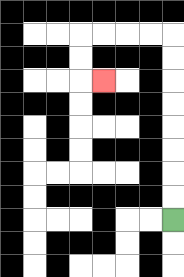{'start': '[7, 9]', 'end': '[4, 3]', 'path_directions': 'U,U,U,U,U,U,U,U,L,L,L,L,D,D,R', 'path_coordinates': '[[7, 9], [7, 8], [7, 7], [7, 6], [7, 5], [7, 4], [7, 3], [7, 2], [7, 1], [6, 1], [5, 1], [4, 1], [3, 1], [3, 2], [3, 3], [4, 3]]'}